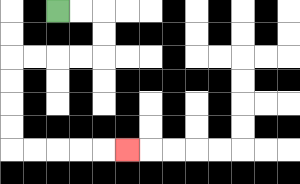{'start': '[2, 0]', 'end': '[5, 6]', 'path_directions': 'R,R,D,D,L,L,L,L,D,D,D,D,R,R,R,R,R', 'path_coordinates': '[[2, 0], [3, 0], [4, 0], [4, 1], [4, 2], [3, 2], [2, 2], [1, 2], [0, 2], [0, 3], [0, 4], [0, 5], [0, 6], [1, 6], [2, 6], [3, 6], [4, 6], [5, 6]]'}